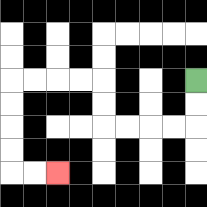{'start': '[8, 3]', 'end': '[2, 7]', 'path_directions': 'D,D,L,L,L,L,U,U,L,L,L,L,D,D,D,D,R,R', 'path_coordinates': '[[8, 3], [8, 4], [8, 5], [7, 5], [6, 5], [5, 5], [4, 5], [4, 4], [4, 3], [3, 3], [2, 3], [1, 3], [0, 3], [0, 4], [0, 5], [0, 6], [0, 7], [1, 7], [2, 7]]'}